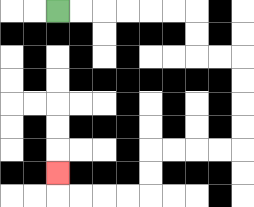{'start': '[2, 0]', 'end': '[2, 7]', 'path_directions': 'R,R,R,R,R,R,D,D,R,R,D,D,D,D,L,L,L,L,D,D,L,L,L,L,U', 'path_coordinates': '[[2, 0], [3, 0], [4, 0], [5, 0], [6, 0], [7, 0], [8, 0], [8, 1], [8, 2], [9, 2], [10, 2], [10, 3], [10, 4], [10, 5], [10, 6], [9, 6], [8, 6], [7, 6], [6, 6], [6, 7], [6, 8], [5, 8], [4, 8], [3, 8], [2, 8], [2, 7]]'}